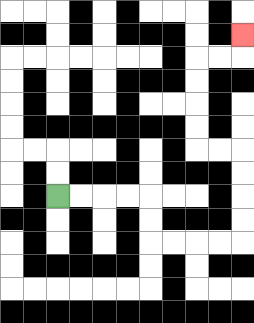{'start': '[2, 8]', 'end': '[10, 1]', 'path_directions': 'R,R,R,R,D,D,R,R,R,R,U,U,U,U,L,L,U,U,U,U,R,R,U', 'path_coordinates': '[[2, 8], [3, 8], [4, 8], [5, 8], [6, 8], [6, 9], [6, 10], [7, 10], [8, 10], [9, 10], [10, 10], [10, 9], [10, 8], [10, 7], [10, 6], [9, 6], [8, 6], [8, 5], [8, 4], [8, 3], [8, 2], [9, 2], [10, 2], [10, 1]]'}